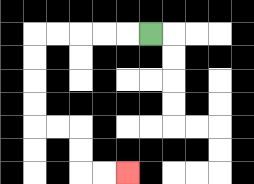{'start': '[6, 1]', 'end': '[5, 7]', 'path_directions': 'L,L,L,L,L,D,D,D,D,R,R,D,D,R,R', 'path_coordinates': '[[6, 1], [5, 1], [4, 1], [3, 1], [2, 1], [1, 1], [1, 2], [1, 3], [1, 4], [1, 5], [2, 5], [3, 5], [3, 6], [3, 7], [4, 7], [5, 7]]'}